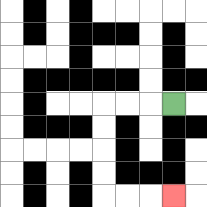{'start': '[7, 4]', 'end': '[7, 8]', 'path_directions': 'L,L,L,D,D,D,D,R,R,R', 'path_coordinates': '[[7, 4], [6, 4], [5, 4], [4, 4], [4, 5], [4, 6], [4, 7], [4, 8], [5, 8], [6, 8], [7, 8]]'}